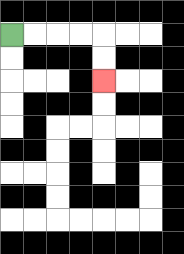{'start': '[0, 1]', 'end': '[4, 3]', 'path_directions': 'R,R,R,R,D,D', 'path_coordinates': '[[0, 1], [1, 1], [2, 1], [3, 1], [4, 1], [4, 2], [4, 3]]'}